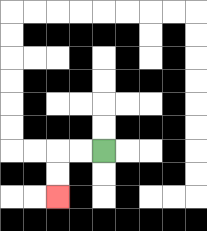{'start': '[4, 6]', 'end': '[2, 8]', 'path_directions': 'L,L,D,D', 'path_coordinates': '[[4, 6], [3, 6], [2, 6], [2, 7], [2, 8]]'}